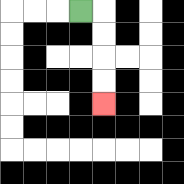{'start': '[3, 0]', 'end': '[4, 4]', 'path_directions': 'R,D,D,D,D', 'path_coordinates': '[[3, 0], [4, 0], [4, 1], [4, 2], [4, 3], [4, 4]]'}